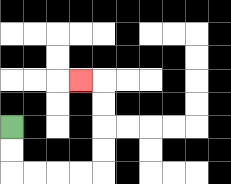{'start': '[0, 5]', 'end': '[3, 3]', 'path_directions': 'D,D,R,R,R,R,U,U,U,U,L', 'path_coordinates': '[[0, 5], [0, 6], [0, 7], [1, 7], [2, 7], [3, 7], [4, 7], [4, 6], [4, 5], [4, 4], [4, 3], [3, 3]]'}